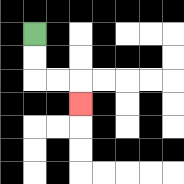{'start': '[1, 1]', 'end': '[3, 4]', 'path_directions': 'D,D,R,R,D', 'path_coordinates': '[[1, 1], [1, 2], [1, 3], [2, 3], [3, 3], [3, 4]]'}